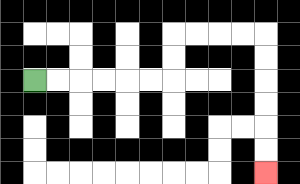{'start': '[1, 3]', 'end': '[11, 7]', 'path_directions': 'R,R,R,R,R,R,U,U,R,R,R,R,D,D,D,D,D,D', 'path_coordinates': '[[1, 3], [2, 3], [3, 3], [4, 3], [5, 3], [6, 3], [7, 3], [7, 2], [7, 1], [8, 1], [9, 1], [10, 1], [11, 1], [11, 2], [11, 3], [11, 4], [11, 5], [11, 6], [11, 7]]'}